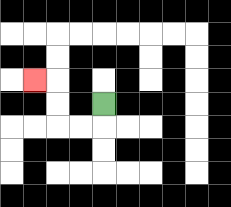{'start': '[4, 4]', 'end': '[1, 3]', 'path_directions': 'D,L,L,U,U,L', 'path_coordinates': '[[4, 4], [4, 5], [3, 5], [2, 5], [2, 4], [2, 3], [1, 3]]'}